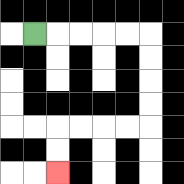{'start': '[1, 1]', 'end': '[2, 7]', 'path_directions': 'R,R,R,R,R,D,D,D,D,L,L,L,L,D,D', 'path_coordinates': '[[1, 1], [2, 1], [3, 1], [4, 1], [5, 1], [6, 1], [6, 2], [6, 3], [6, 4], [6, 5], [5, 5], [4, 5], [3, 5], [2, 5], [2, 6], [2, 7]]'}